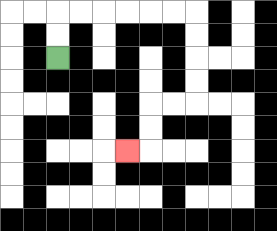{'start': '[2, 2]', 'end': '[5, 6]', 'path_directions': 'U,U,R,R,R,R,R,R,D,D,D,D,L,L,D,D,L', 'path_coordinates': '[[2, 2], [2, 1], [2, 0], [3, 0], [4, 0], [5, 0], [6, 0], [7, 0], [8, 0], [8, 1], [8, 2], [8, 3], [8, 4], [7, 4], [6, 4], [6, 5], [6, 6], [5, 6]]'}